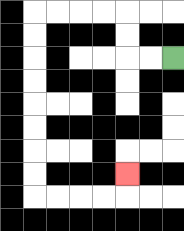{'start': '[7, 2]', 'end': '[5, 7]', 'path_directions': 'L,L,U,U,L,L,L,L,D,D,D,D,D,D,D,D,R,R,R,R,U', 'path_coordinates': '[[7, 2], [6, 2], [5, 2], [5, 1], [5, 0], [4, 0], [3, 0], [2, 0], [1, 0], [1, 1], [1, 2], [1, 3], [1, 4], [1, 5], [1, 6], [1, 7], [1, 8], [2, 8], [3, 8], [4, 8], [5, 8], [5, 7]]'}